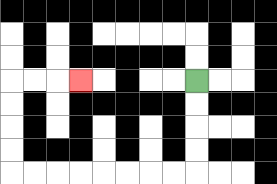{'start': '[8, 3]', 'end': '[3, 3]', 'path_directions': 'D,D,D,D,L,L,L,L,L,L,L,L,U,U,U,U,R,R,R', 'path_coordinates': '[[8, 3], [8, 4], [8, 5], [8, 6], [8, 7], [7, 7], [6, 7], [5, 7], [4, 7], [3, 7], [2, 7], [1, 7], [0, 7], [0, 6], [0, 5], [0, 4], [0, 3], [1, 3], [2, 3], [3, 3]]'}